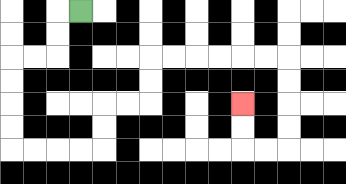{'start': '[3, 0]', 'end': '[10, 4]', 'path_directions': 'L,D,D,L,L,D,D,D,D,R,R,R,R,U,U,R,R,U,U,R,R,R,R,R,R,D,D,D,D,L,L,U,U', 'path_coordinates': '[[3, 0], [2, 0], [2, 1], [2, 2], [1, 2], [0, 2], [0, 3], [0, 4], [0, 5], [0, 6], [1, 6], [2, 6], [3, 6], [4, 6], [4, 5], [4, 4], [5, 4], [6, 4], [6, 3], [6, 2], [7, 2], [8, 2], [9, 2], [10, 2], [11, 2], [12, 2], [12, 3], [12, 4], [12, 5], [12, 6], [11, 6], [10, 6], [10, 5], [10, 4]]'}